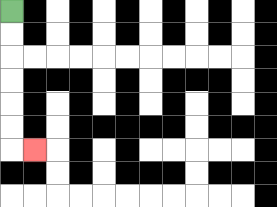{'start': '[0, 0]', 'end': '[1, 6]', 'path_directions': 'D,D,D,D,D,D,R', 'path_coordinates': '[[0, 0], [0, 1], [0, 2], [0, 3], [0, 4], [0, 5], [0, 6], [1, 6]]'}